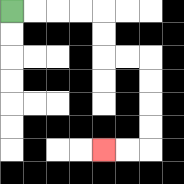{'start': '[0, 0]', 'end': '[4, 6]', 'path_directions': 'R,R,R,R,D,D,R,R,D,D,D,D,L,L', 'path_coordinates': '[[0, 0], [1, 0], [2, 0], [3, 0], [4, 0], [4, 1], [4, 2], [5, 2], [6, 2], [6, 3], [6, 4], [6, 5], [6, 6], [5, 6], [4, 6]]'}